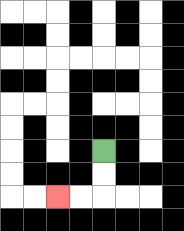{'start': '[4, 6]', 'end': '[2, 8]', 'path_directions': 'D,D,L,L', 'path_coordinates': '[[4, 6], [4, 7], [4, 8], [3, 8], [2, 8]]'}